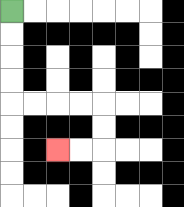{'start': '[0, 0]', 'end': '[2, 6]', 'path_directions': 'D,D,D,D,R,R,R,R,D,D,L,L', 'path_coordinates': '[[0, 0], [0, 1], [0, 2], [0, 3], [0, 4], [1, 4], [2, 4], [3, 4], [4, 4], [4, 5], [4, 6], [3, 6], [2, 6]]'}